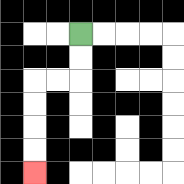{'start': '[3, 1]', 'end': '[1, 7]', 'path_directions': 'D,D,L,L,D,D,D,D', 'path_coordinates': '[[3, 1], [3, 2], [3, 3], [2, 3], [1, 3], [1, 4], [1, 5], [1, 6], [1, 7]]'}